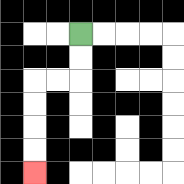{'start': '[3, 1]', 'end': '[1, 7]', 'path_directions': 'D,D,L,L,D,D,D,D', 'path_coordinates': '[[3, 1], [3, 2], [3, 3], [2, 3], [1, 3], [1, 4], [1, 5], [1, 6], [1, 7]]'}